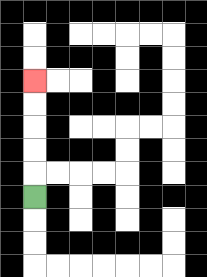{'start': '[1, 8]', 'end': '[1, 3]', 'path_directions': 'U,U,U,U,U', 'path_coordinates': '[[1, 8], [1, 7], [1, 6], [1, 5], [1, 4], [1, 3]]'}